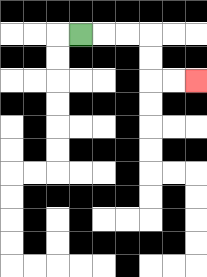{'start': '[3, 1]', 'end': '[8, 3]', 'path_directions': 'R,R,R,D,D,R,R', 'path_coordinates': '[[3, 1], [4, 1], [5, 1], [6, 1], [6, 2], [6, 3], [7, 3], [8, 3]]'}